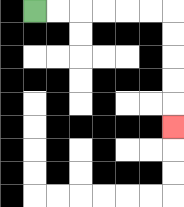{'start': '[1, 0]', 'end': '[7, 5]', 'path_directions': 'R,R,R,R,R,R,D,D,D,D,D', 'path_coordinates': '[[1, 0], [2, 0], [3, 0], [4, 0], [5, 0], [6, 0], [7, 0], [7, 1], [7, 2], [7, 3], [7, 4], [7, 5]]'}